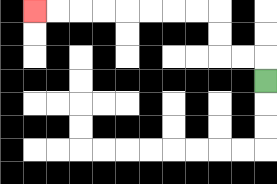{'start': '[11, 3]', 'end': '[1, 0]', 'path_directions': 'U,L,L,U,U,L,L,L,L,L,L,L,L', 'path_coordinates': '[[11, 3], [11, 2], [10, 2], [9, 2], [9, 1], [9, 0], [8, 0], [7, 0], [6, 0], [5, 0], [4, 0], [3, 0], [2, 0], [1, 0]]'}